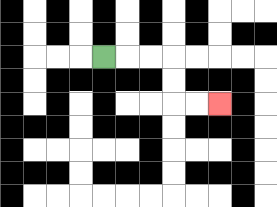{'start': '[4, 2]', 'end': '[9, 4]', 'path_directions': 'R,R,R,D,D,R,R', 'path_coordinates': '[[4, 2], [5, 2], [6, 2], [7, 2], [7, 3], [7, 4], [8, 4], [9, 4]]'}